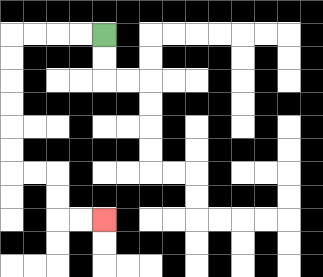{'start': '[4, 1]', 'end': '[4, 9]', 'path_directions': 'L,L,L,L,D,D,D,D,D,D,R,R,D,D,R,R', 'path_coordinates': '[[4, 1], [3, 1], [2, 1], [1, 1], [0, 1], [0, 2], [0, 3], [0, 4], [0, 5], [0, 6], [0, 7], [1, 7], [2, 7], [2, 8], [2, 9], [3, 9], [4, 9]]'}